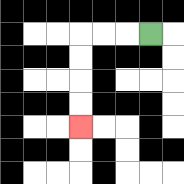{'start': '[6, 1]', 'end': '[3, 5]', 'path_directions': 'L,L,L,D,D,D,D', 'path_coordinates': '[[6, 1], [5, 1], [4, 1], [3, 1], [3, 2], [3, 3], [3, 4], [3, 5]]'}